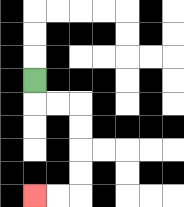{'start': '[1, 3]', 'end': '[1, 8]', 'path_directions': 'D,R,R,D,D,D,D,L,L', 'path_coordinates': '[[1, 3], [1, 4], [2, 4], [3, 4], [3, 5], [3, 6], [3, 7], [3, 8], [2, 8], [1, 8]]'}